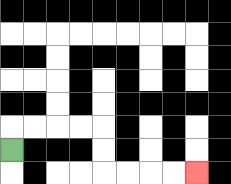{'start': '[0, 6]', 'end': '[8, 7]', 'path_directions': 'U,R,R,R,R,D,D,R,R,R,R', 'path_coordinates': '[[0, 6], [0, 5], [1, 5], [2, 5], [3, 5], [4, 5], [4, 6], [4, 7], [5, 7], [6, 7], [7, 7], [8, 7]]'}